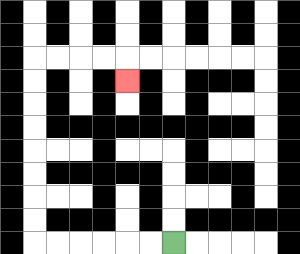{'start': '[7, 10]', 'end': '[5, 3]', 'path_directions': 'L,L,L,L,L,L,U,U,U,U,U,U,U,U,R,R,R,R,D', 'path_coordinates': '[[7, 10], [6, 10], [5, 10], [4, 10], [3, 10], [2, 10], [1, 10], [1, 9], [1, 8], [1, 7], [1, 6], [1, 5], [1, 4], [1, 3], [1, 2], [2, 2], [3, 2], [4, 2], [5, 2], [5, 3]]'}